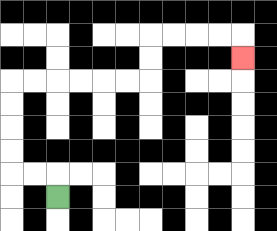{'start': '[2, 8]', 'end': '[10, 2]', 'path_directions': 'U,L,L,U,U,U,U,R,R,R,R,R,R,U,U,R,R,R,R,D', 'path_coordinates': '[[2, 8], [2, 7], [1, 7], [0, 7], [0, 6], [0, 5], [0, 4], [0, 3], [1, 3], [2, 3], [3, 3], [4, 3], [5, 3], [6, 3], [6, 2], [6, 1], [7, 1], [8, 1], [9, 1], [10, 1], [10, 2]]'}